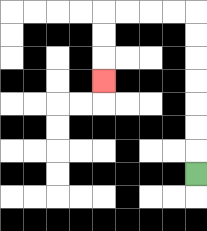{'start': '[8, 7]', 'end': '[4, 3]', 'path_directions': 'U,U,U,U,U,U,U,L,L,L,L,D,D,D', 'path_coordinates': '[[8, 7], [8, 6], [8, 5], [8, 4], [8, 3], [8, 2], [8, 1], [8, 0], [7, 0], [6, 0], [5, 0], [4, 0], [4, 1], [4, 2], [4, 3]]'}